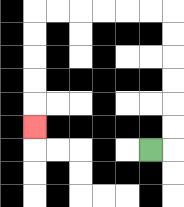{'start': '[6, 6]', 'end': '[1, 5]', 'path_directions': 'R,U,U,U,U,U,U,L,L,L,L,L,L,D,D,D,D,D', 'path_coordinates': '[[6, 6], [7, 6], [7, 5], [7, 4], [7, 3], [7, 2], [7, 1], [7, 0], [6, 0], [5, 0], [4, 0], [3, 0], [2, 0], [1, 0], [1, 1], [1, 2], [1, 3], [1, 4], [1, 5]]'}